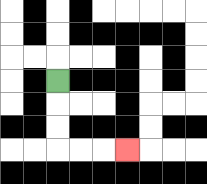{'start': '[2, 3]', 'end': '[5, 6]', 'path_directions': 'D,D,D,R,R,R', 'path_coordinates': '[[2, 3], [2, 4], [2, 5], [2, 6], [3, 6], [4, 6], [5, 6]]'}